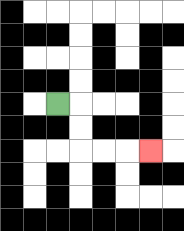{'start': '[2, 4]', 'end': '[6, 6]', 'path_directions': 'R,D,D,R,R,R', 'path_coordinates': '[[2, 4], [3, 4], [3, 5], [3, 6], [4, 6], [5, 6], [6, 6]]'}